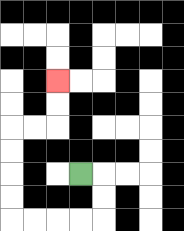{'start': '[3, 7]', 'end': '[2, 3]', 'path_directions': 'R,D,D,L,L,L,L,U,U,U,U,R,R,U,U', 'path_coordinates': '[[3, 7], [4, 7], [4, 8], [4, 9], [3, 9], [2, 9], [1, 9], [0, 9], [0, 8], [0, 7], [0, 6], [0, 5], [1, 5], [2, 5], [2, 4], [2, 3]]'}